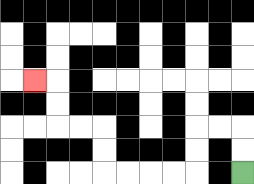{'start': '[10, 7]', 'end': '[1, 3]', 'path_directions': 'U,U,L,L,D,D,L,L,L,L,U,U,L,L,U,U,L', 'path_coordinates': '[[10, 7], [10, 6], [10, 5], [9, 5], [8, 5], [8, 6], [8, 7], [7, 7], [6, 7], [5, 7], [4, 7], [4, 6], [4, 5], [3, 5], [2, 5], [2, 4], [2, 3], [1, 3]]'}